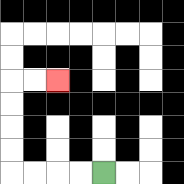{'start': '[4, 7]', 'end': '[2, 3]', 'path_directions': 'L,L,L,L,U,U,U,U,R,R', 'path_coordinates': '[[4, 7], [3, 7], [2, 7], [1, 7], [0, 7], [0, 6], [0, 5], [0, 4], [0, 3], [1, 3], [2, 3]]'}